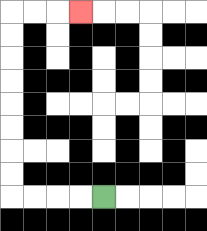{'start': '[4, 8]', 'end': '[3, 0]', 'path_directions': 'L,L,L,L,U,U,U,U,U,U,U,U,R,R,R', 'path_coordinates': '[[4, 8], [3, 8], [2, 8], [1, 8], [0, 8], [0, 7], [0, 6], [0, 5], [0, 4], [0, 3], [0, 2], [0, 1], [0, 0], [1, 0], [2, 0], [3, 0]]'}